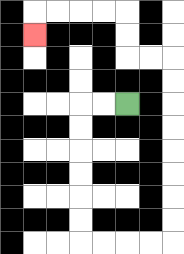{'start': '[5, 4]', 'end': '[1, 1]', 'path_directions': 'L,L,D,D,D,D,D,D,R,R,R,R,U,U,U,U,U,U,U,U,L,L,U,U,L,L,L,L,D', 'path_coordinates': '[[5, 4], [4, 4], [3, 4], [3, 5], [3, 6], [3, 7], [3, 8], [3, 9], [3, 10], [4, 10], [5, 10], [6, 10], [7, 10], [7, 9], [7, 8], [7, 7], [7, 6], [7, 5], [7, 4], [7, 3], [7, 2], [6, 2], [5, 2], [5, 1], [5, 0], [4, 0], [3, 0], [2, 0], [1, 0], [1, 1]]'}